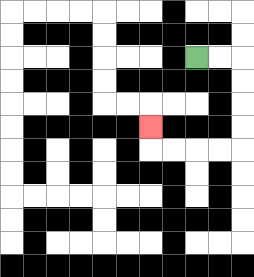{'start': '[8, 2]', 'end': '[6, 5]', 'path_directions': 'R,R,D,D,D,D,L,L,L,L,U', 'path_coordinates': '[[8, 2], [9, 2], [10, 2], [10, 3], [10, 4], [10, 5], [10, 6], [9, 6], [8, 6], [7, 6], [6, 6], [6, 5]]'}